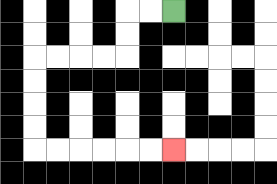{'start': '[7, 0]', 'end': '[7, 6]', 'path_directions': 'L,L,D,D,L,L,L,L,D,D,D,D,R,R,R,R,R,R', 'path_coordinates': '[[7, 0], [6, 0], [5, 0], [5, 1], [5, 2], [4, 2], [3, 2], [2, 2], [1, 2], [1, 3], [1, 4], [1, 5], [1, 6], [2, 6], [3, 6], [4, 6], [5, 6], [6, 6], [7, 6]]'}